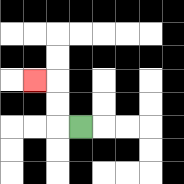{'start': '[3, 5]', 'end': '[1, 3]', 'path_directions': 'L,U,U,L', 'path_coordinates': '[[3, 5], [2, 5], [2, 4], [2, 3], [1, 3]]'}